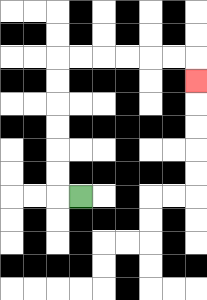{'start': '[3, 8]', 'end': '[8, 3]', 'path_directions': 'L,U,U,U,U,U,U,R,R,R,R,R,R,D', 'path_coordinates': '[[3, 8], [2, 8], [2, 7], [2, 6], [2, 5], [2, 4], [2, 3], [2, 2], [3, 2], [4, 2], [5, 2], [6, 2], [7, 2], [8, 2], [8, 3]]'}